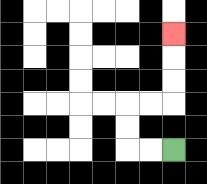{'start': '[7, 6]', 'end': '[7, 1]', 'path_directions': 'L,L,U,U,R,R,U,U,U', 'path_coordinates': '[[7, 6], [6, 6], [5, 6], [5, 5], [5, 4], [6, 4], [7, 4], [7, 3], [7, 2], [7, 1]]'}